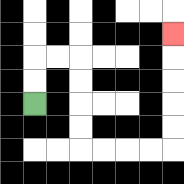{'start': '[1, 4]', 'end': '[7, 1]', 'path_directions': 'U,U,R,R,D,D,D,D,R,R,R,R,U,U,U,U,U', 'path_coordinates': '[[1, 4], [1, 3], [1, 2], [2, 2], [3, 2], [3, 3], [3, 4], [3, 5], [3, 6], [4, 6], [5, 6], [6, 6], [7, 6], [7, 5], [7, 4], [7, 3], [7, 2], [7, 1]]'}